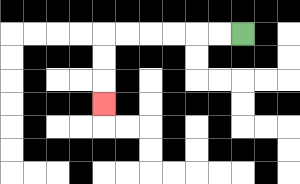{'start': '[10, 1]', 'end': '[4, 4]', 'path_directions': 'L,L,L,L,L,L,D,D,D', 'path_coordinates': '[[10, 1], [9, 1], [8, 1], [7, 1], [6, 1], [5, 1], [4, 1], [4, 2], [4, 3], [4, 4]]'}